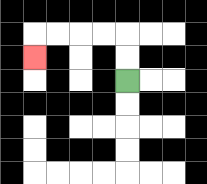{'start': '[5, 3]', 'end': '[1, 2]', 'path_directions': 'U,U,L,L,L,L,D', 'path_coordinates': '[[5, 3], [5, 2], [5, 1], [4, 1], [3, 1], [2, 1], [1, 1], [1, 2]]'}